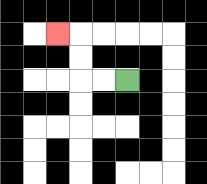{'start': '[5, 3]', 'end': '[2, 1]', 'path_directions': 'L,L,U,U,L', 'path_coordinates': '[[5, 3], [4, 3], [3, 3], [3, 2], [3, 1], [2, 1]]'}